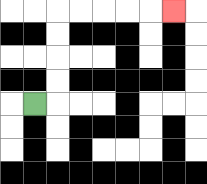{'start': '[1, 4]', 'end': '[7, 0]', 'path_directions': 'R,U,U,U,U,R,R,R,R,R', 'path_coordinates': '[[1, 4], [2, 4], [2, 3], [2, 2], [2, 1], [2, 0], [3, 0], [4, 0], [5, 0], [6, 0], [7, 0]]'}